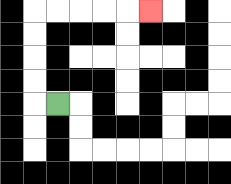{'start': '[2, 4]', 'end': '[6, 0]', 'path_directions': 'L,U,U,U,U,R,R,R,R,R', 'path_coordinates': '[[2, 4], [1, 4], [1, 3], [1, 2], [1, 1], [1, 0], [2, 0], [3, 0], [4, 0], [5, 0], [6, 0]]'}